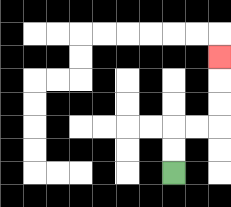{'start': '[7, 7]', 'end': '[9, 2]', 'path_directions': 'U,U,R,R,U,U,U', 'path_coordinates': '[[7, 7], [7, 6], [7, 5], [8, 5], [9, 5], [9, 4], [9, 3], [9, 2]]'}